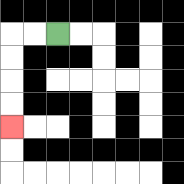{'start': '[2, 1]', 'end': '[0, 5]', 'path_directions': 'L,L,D,D,D,D', 'path_coordinates': '[[2, 1], [1, 1], [0, 1], [0, 2], [0, 3], [0, 4], [0, 5]]'}